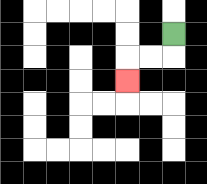{'start': '[7, 1]', 'end': '[5, 3]', 'path_directions': 'D,L,L,D', 'path_coordinates': '[[7, 1], [7, 2], [6, 2], [5, 2], [5, 3]]'}